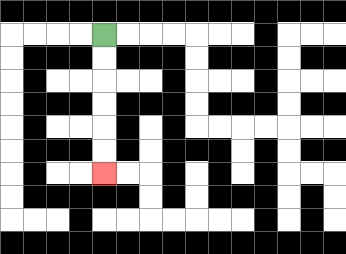{'start': '[4, 1]', 'end': '[4, 7]', 'path_directions': 'D,D,D,D,D,D', 'path_coordinates': '[[4, 1], [4, 2], [4, 3], [4, 4], [4, 5], [4, 6], [4, 7]]'}